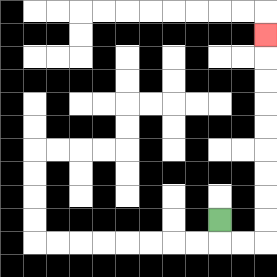{'start': '[9, 9]', 'end': '[11, 1]', 'path_directions': 'D,R,R,U,U,U,U,U,U,U,U,U', 'path_coordinates': '[[9, 9], [9, 10], [10, 10], [11, 10], [11, 9], [11, 8], [11, 7], [11, 6], [11, 5], [11, 4], [11, 3], [11, 2], [11, 1]]'}